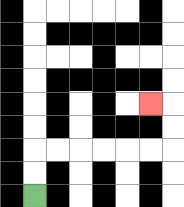{'start': '[1, 8]', 'end': '[6, 4]', 'path_directions': 'U,U,R,R,R,R,R,R,U,U,L', 'path_coordinates': '[[1, 8], [1, 7], [1, 6], [2, 6], [3, 6], [4, 6], [5, 6], [6, 6], [7, 6], [7, 5], [7, 4], [6, 4]]'}